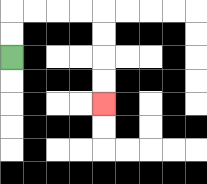{'start': '[0, 2]', 'end': '[4, 4]', 'path_directions': 'U,U,R,R,R,R,D,D,D,D', 'path_coordinates': '[[0, 2], [0, 1], [0, 0], [1, 0], [2, 0], [3, 0], [4, 0], [4, 1], [4, 2], [4, 3], [4, 4]]'}